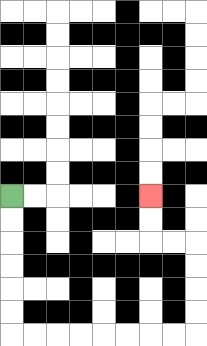{'start': '[0, 8]', 'end': '[6, 8]', 'path_directions': 'D,D,D,D,D,D,R,R,R,R,R,R,R,R,U,U,U,U,L,L,U,U', 'path_coordinates': '[[0, 8], [0, 9], [0, 10], [0, 11], [0, 12], [0, 13], [0, 14], [1, 14], [2, 14], [3, 14], [4, 14], [5, 14], [6, 14], [7, 14], [8, 14], [8, 13], [8, 12], [8, 11], [8, 10], [7, 10], [6, 10], [6, 9], [6, 8]]'}